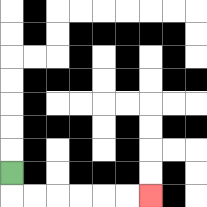{'start': '[0, 7]', 'end': '[6, 8]', 'path_directions': 'D,R,R,R,R,R,R', 'path_coordinates': '[[0, 7], [0, 8], [1, 8], [2, 8], [3, 8], [4, 8], [5, 8], [6, 8]]'}